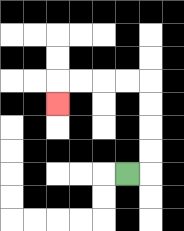{'start': '[5, 7]', 'end': '[2, 4]', 'path_directions': 'R,U,U,U,U,L,L,L,L,D', 'path_coordinates': '[[5, 7], [6, 7], [6, 6], [6, 5], [6, 4], [6, 3], [5, 3], [4, 3], [3, 3], [2, 3], [2, 4]]'}